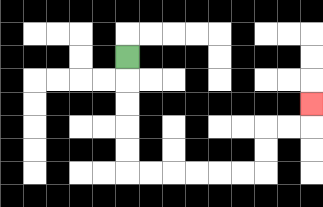{'start': '[5, 2]', 'end': '[13, 4]', 'path_directions': 'D,D,D,D,D,R,R,R,R,R,R,U,U,R,R,U', 'path_coordinates': '[[5, 2], [5, 3], [5, 4], [5, 5], [5, 6], [5, 7], [6, 7], [7, 7], [8, 7], [9, 7], [10, 7], [11, 7], [11, 6], [11, 5], [12, 5], [13, 5], [13, 4]]'}